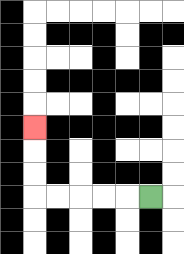{'start': '[6, 8]', 'end': '[1, 5]', 'path_directions': 'L,L,L,L,L,U,U,U', 'path_coordinates': '[[6, 8], [5, 8], [4, 8], [3, 8], [2, 8], [1, 8], [1, 7], [1, 6], [1, 5]]'}